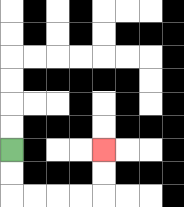{'start': '[0, 6]', 'end': '[4, 6]', 'path_directions': 'D,D,R,R,R,R,U,U', 'path_coordinates': '[[0, 6], [0, 7], [0, 8], [1, 8], [2, 8], [3, 8], [4, 8], [4, 7], [4, 6]]'}